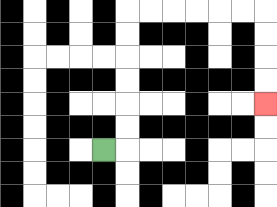{'start': '[4, 6]', 'end': '[11, 4]', 'path_directions': 'R,U,U,U,U,U,U,R,R,R,R,R,R,D,D,D,D', 'path_coordinates': '[[4, 6], [5, 6], [5, 5], [5, 4], [5, 3], [5, 2], [5, 1], [5, 0], [6, 0], [7, 0], [8, 0], [9, 0], [10, 0], [11, 0], [11, 1], [11, 2], [11, 3], [11, 4]]'}